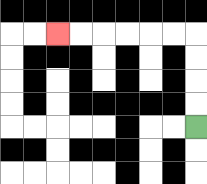{'start': '[8, 5]', 'end': '[2, 1]', 'path_directions': 'U,U,U,U,L,L,L,L,L,L', 'path_coordinates': '[[8, 5], [8, 4], [8, 3], [8, 2], [8, 1], [7, 1], [6, 1], [5, 1], [4, 1], [3, 1], [2, 1]]'}